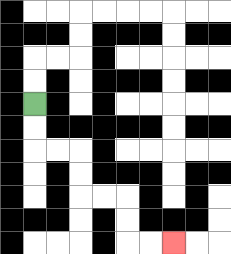{'start': '[1, 4]', 'end': '[7, 10]', 'path_directions': 'D,D,R,R,D,D,R,R,D,D,R,R', 'path_coordinates': '[[1, 4], [1, 5], [1, 6], [2, 6], [3, 6], [3, 7], [3, 8], [4, 8], [5, 8], [5, 9], [5, 10], [6, 10], [7, 10]]'}